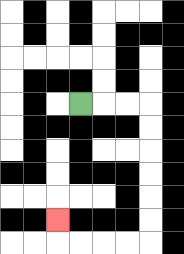{'start': '[3, 4]', 'end': '[2, 9]', 'path_directions': 'R,R,R,D,D,D,D,D,D,L,L,L,L,U', 'path_coordinates': '[[3, 4], [4, 4], [5, 4], [6, 4], [6, 5], [6, 6], [6, 7], [6, 8], [6, 9], [6, 10], [5, 10], [4, 10], [3, 10], [2, 10], [2, 9]]'}